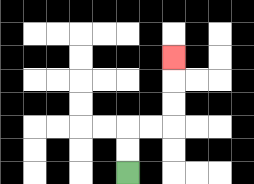{'start': '[5, 7]', 'end': '[7, 2]', 'path_directions': 'U,U,R,R,U,U,U', 'path_coordinates': '[[5, 7], [5, 6], [5, 5], [6, 5], [7, 5], [7, 4], [7, 3], [7, 2]]'}